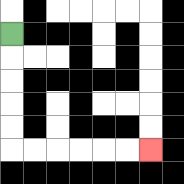{'start': '[0, 1]', 'end': '[6, 6]', 'path_directions': 'D,D,D,D,D,R,R,R,R,R,R', 'path_coordinates': '[[0, 1], [0, 2], [0, 3], [0, 4], [0, 5], [0, 6], [1, 6], [2, 6], [3, 6], [4, 6], [5, 6], [6, 6]]'}